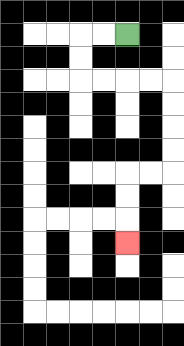{'start': '[5, 1]', 'end': '[5, 10]', 'path_directions': 'L,L,D,D,R,R,R,R,D,D,D,D,L,L,D,D,D', 'path_coordinates': '[[5, 1], [4, 1], [3, 1], [3, 2], [3, 3], [4, 3], [5, 3], [6, 3], [7, 3], [7, 4], [7, 5], [7, 6], [7, 7], [6, 7], [5, 7], [5, 8], [5, 9], [5, 10]]'}